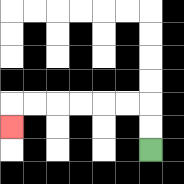{'start': '[6, 6]', 'end': '[0, 5]', 'path_directions': 'U,U,L,L,L,L,L,L,D', 'path_coordinates': '[[6, 6], [6, 5], [6, 4], [5, 4], [4, 4], [3, 4], [2, 4], [1, 4], [0, 4], [0, 5]]'}